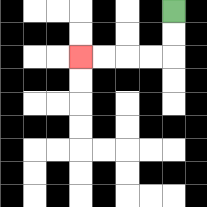{'start': '[7, 0]', 'end': '[3, 2]', 'path_directions': 'D,D,L,L,L,L', 'path_coordinates': '[[7, 0], [7, 1], [7, 2], [6, 2], [5, 2], [4, 2], [3, 2]]'}